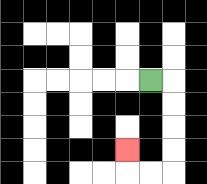{'start': '[6, 3]', 'end': '[5, 6]', 'path_directions': 'R,D,D,D,D,L,L,U', 'path_coordinates': '[[6, 3], [7, 3], [7, 4], [7, 5], [7, 6], [7, 7], [6, 7], [5, 7], [5, 6]]'}